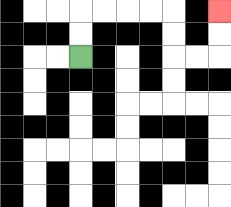{'start': '[3, 2]', 'end': '[9, 0]', 'path_directions': 'U,U,R,R,R,R,D,D,R,R,U,U', 'path_coordinates': '[[3, 2], [3, 1], [3, 0], [4, 0], [5, 0], [6, 0], [7, 0], [7, 1], [7, 2], [8, 2], [9, 2], [9, 1], [9, 0]]'}